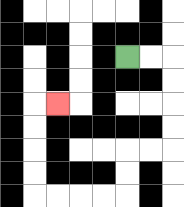{'start': '[5, 2]', 'end': '[2, 4]', 'path_directions': 'R,R,D,D,D,D,L,L,D,D,L,L,L,L,U,U,U,U,R', 'path_coordinates': '[[5, 2], [6, 2], [7, 2], [7, 3], [7, 4], [7, 5], [7, 6], [6, 6], [5, 6], [5, 7], [5, 8], [4, 8], [3, 8], [2, 8], [1, 8], [1, 7], [1, 6], [1, 5], [1, 4], [2, 4]]'}